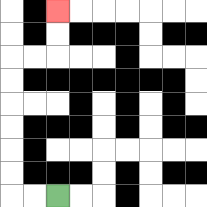{'start': '[2, 8]', 'end': '[2, 0]', 'path_directions': 'L,L,U,U,U,U,U,U,R,R,U,U', 'path_coordinates': '[[2, 8], [1, 8], [0, 8], [0, 7], [0, 6], [0, 5], [0, 4], [0, 3], [0, 2], [1, 2], [2, 2], [2, 1], [2, 0]]'}